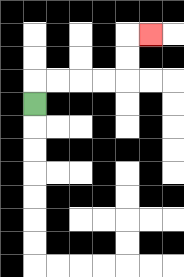{'start': '[1, 4]', 'end': '[6, 1]', 'path_directions': 'U,R,R,R,R,U,U,R', 'path_coordinates': '[[1, 4], [1, 3], [2, 3], [3, 3], [4, 3], [5, 3], [5, 2], [5, 1], [6, 1]]'}